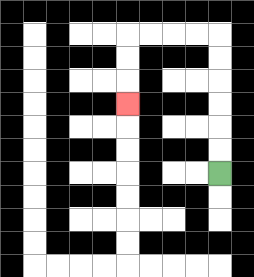{'start': '[9, 7]', 'end': '[5, 4]', 'path_directions': 'U,U,U,U,U,U,L,L,L,L,D,D,D', 'path_coordinates': '[[9, 7], [9, 6], [9, 5], [9, 4], [9, 3], [9, 2], [9, 1], [8, 1], [7, 1], [6, 1], [5, 1], [5, 2], [5, 3], [5, 4]]'}